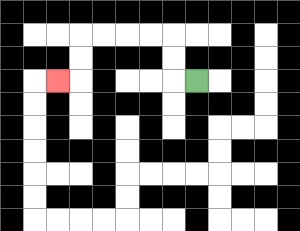{'start': '[8, 3]', 'end': '[2, 3]', 'path_directions': 'L,U,U,L,L,L,L,D,D,L', 'path_coordinates': '[[8, 3], [7, 3], [7, 2], [7, 1], [6, 1], [5, 1], [4, 1], [3, 1], [3, 2], [3, 3], [2, 3]]'}